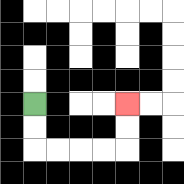{'start': '[1, 4]', 'end': '[5, 4]', 'path_directions': 'D,D,R,R,R,R,U,U', 'path_coordinates': '[[1, 4], [1, 5], [1, 6], [2, 6], [3, 6], [4, 6], [5, 6], [5, 5], [5, 4]]'}